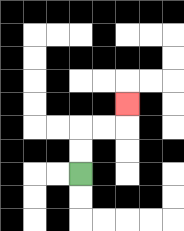{'start': '[3, 7]', 'end': '[5, 4]', 'path_directions': 'U,U,R,R,U', 'path_coordinates': '[[3, 7], [3, 6], [3, 5], [4, 5], [5, 5], [5, 4]]'}